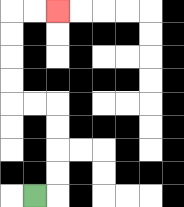{'start': '[1, 8]', 'end': '[2, 0]', 'path_directions': 'R,U,U,U,U,L,L,U,U,U,U,R,R', 'path_coordinates': '[[1, 8], [2, 8], [2, 7], [2, 6], [2, 5], [2, 4], [1, 4], [0, 4], [0, 3], [0, 2], [0, 1], [0, 0], [1, 0], [2, 0]]'}